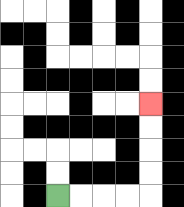{'start': '[2, 8]', 'end': '[6, 4]', 'path_directions': 'R,R,R,R,U,U,U,U', 'path_coordinates': '[[2, 8], [3, 8], [4, 8], [5, 8], [6, 8], [6, 7], [6, 6], [6, 5], [6, 4]]'}